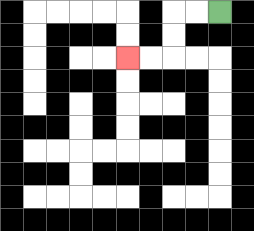{'start': '[9, 0]', 'end': '[5, 2]', 'path_directions': 'L,L,D,D,L,L', 'path_coordinates': '[[9, 0], [8, 0], [7, 0], [7, 1], [7, 2], [6, 2], [5, 2]]'}